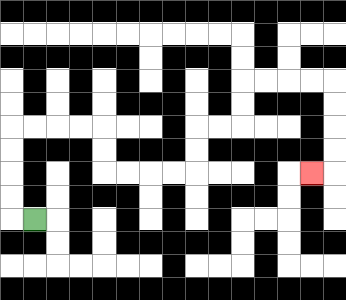{'start': '[1, 9]', 'end': '[13, 7]', 'path_directions': 'L,U,U,U,U,R,R,R,R,D,D,R,R,R,R,U,U,R,R,U,U,R,R,R,R,D,D,D,D,L', 'path_coordinates': '[[1, 9], [0, 9], [0, 8], [0, 7], [0, 6], [0, 5], [1, 5], [2, 5], [3, 5], [4, 5], [4, 6], [4, 7], [5, 7], [6, 7], [7, 7], [8, 7], [8, 6], [8, 5], [9, 5], [10, 5], [10, 4], [10, 3], [11, 3], [12, 3], [13, 3], [14, 3], [14, 4], [14, 5], [14, 6], [14, 7], [13, 7]]'}